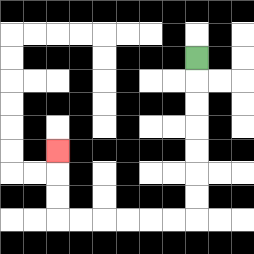{'start': '[8, 2]', 'end': '[2, 6]', 'path_directions': 'D,D,D,D,D,D,D,L,L,L,L,L,L,U,U,U', 'path_coordinates': '[[8, 2], [8, 3], [8, 4], [8, 5], [8, 6], [8, 7], [8, 8], [8, 9], [7, 9], [6, 9], [5, 9], [4, 9], [3, 9], [2, 9], [2, 8], [2, 7], [2, 6]]'}